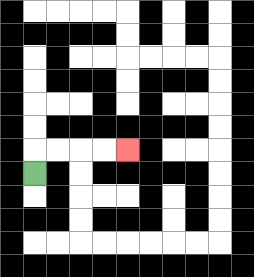{'start': '[1, 7]', 'end': '[5, 6]', 'path_directions': 'U,R,R,R,R', 'path_coordinates': '[[1, 7], [1, 6], [2, 6], [3, 6], [4, 6], [5, 6]]'}